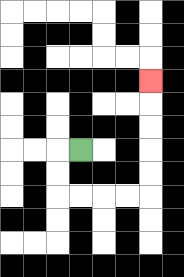{'start': '[3, 6]', 'end': '[6, 3]', 'path_directions': 'L,D,D,R,R,R,R,U,U,U,U,U', 'path_coordinates': '[[3, 6], [2, 6], [2, 7], [2, 8], [3, 8], [4, 8], [5, 8], [6, 8], [6, 7], [6, 6], [6, 5], [6, 4], [6, 3]]'}